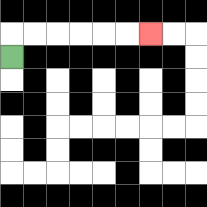{'start': '[0, 2]', 'end': '[6, 1]', 'path_directions': 'U,R,R,R,R,R,R', 'path_coordinates': '[[0, 2], [0, 1], [1, 1], [2, 1], [3, 1], [4, 1], [5, 1], [6, 1]]'}